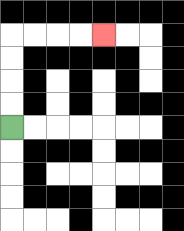{'start': '[0, 5]', 'end': '[4, 1]', 'path_directions': 'U,U,U,U,R,R,R,R', 'path_coordinates': '[[0, 5], [0, 4], [0, 3], [0, 2], [0, 1], [1, 1], [2, 1], [3, 1], [4, 1]]'}